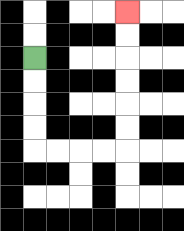{'start': '[1, 2]', 'end': '[5, 0]', 'path_directions': 'D,D,D,D,R,R,R,R,U,U,U,U,U,U', 'path_coordinates': '[[1, 2], [1, 3], [1, 4], [1, 5], [1, 6], [2, 6], [3, 6], [4, 6], [5, 6], [5, 5], [5, 4], [5, 3], [5, 2], [5, 1], [5, 0]]'}